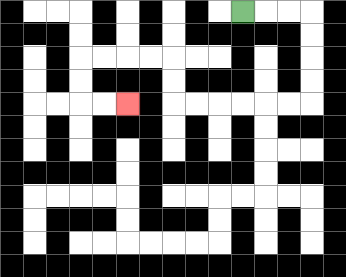{'start': '[10, 0]', 'end': '[5, 4]', 'path_directions': 'R,R,R,D,D,D,D,L,L,L,L,L,L,U,U,L,L,L,L,D,D,R,R', 'path_coordinates': '[[10, 0], [11, 0], [12, 0], [13, 0], [13, 1], [13, 2], [13, 3], [13, 4], [12, 4], [11, 4], [10, 4], [9, 4], [8, 4], [7, 4], [7, 3], [7, 2], [6, 2], [5, 2], [4, 2], [3, 2], [3, 3], [3, 4], [4, 4], [5, 4]]'}